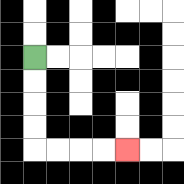{'start': '[1, 2]', 'end': '[5, 6]', 'path_directions': 'D,D,D,D,R,R,R,R', 'path_coordinates': '[[1, 2], [1, 3], [1, 4], [1, 5], [1, 6], [2, 6], [3, 6], [4, 6], [5, 6]]'}